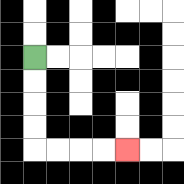{'start': '[1, 2]', 'end': '[5, 6]', 'path_directions': 'D,D,D,D,R,R,R,R', 'path_coordinates': '[[1, 2], [1, 3], [1, 4], [1, 5], [1, 6], [2, 6], [3, 6], [4, 6], [5, 6]]'}